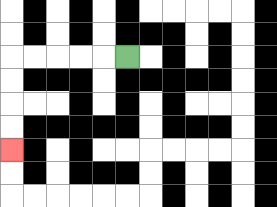{'start': '[5, 2]', 'end': '[0, 6]', 'path_directions': 'L,L,L,L,L,D,D,D,D', 'path_coordinates': '[[5, 2], [4, 2], [3, 2], [2, 2], [1, 2], [0, 2], [0, 3], [0, 4], [0, 5], [0, 6]]'}